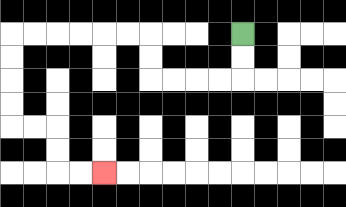{'start': '[10, 1]', 'end': '[4, 7]', 'path_directions': 'D,D,L,L,L,L,U,U,L,L,L,L,L,L,D,D,D,D,R,R,D,D,R,R', 'path_coordinates': '[[10, 1], [10, 2], [10, 3], [9, 3], [8, 3], [7, 3], [6, 3], [6, 2], [6, 1], [5, 1], [4, 1], [3, 1], [2, 1], [1, 1], [0, 1], [0, 2], [0, 3], [0, 4], [0, 5], [1, 5], [2, 5], [2, 6], [2, 7], [3, 7], [4, 7]]'}